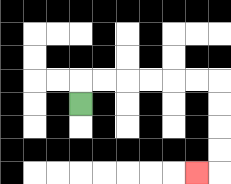{'start': '[3, 4]', 'end': '[8, 7]', 'path_directions': 'U,R,R,R,R,R,R,D,D,D,D,L', 'path_coordinates': '[[3, 4], [3, 3], [4, 3], [5, 3], [6, 3], [7, 3], [8, 3], [9, 3], [9, 4], [9, 5], [9, 6], [9, 7], [8, 7]]'}